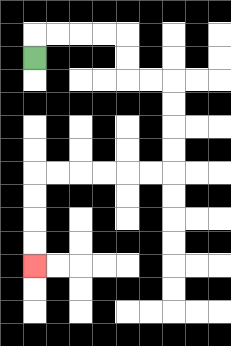{'start': '[1, 2]', 'end': '[1, 11]', 'path_directions': 'U,R,R,R,R,D,D,R,R,D,D,D,D,L,L,L,L,L,L,D,D,D,D', 'path_coordinates': '[[1, 2], [1, 1], [2, 1], [3, 1], [4, 1], [5, 1], [5, 2], [5, 3], [6, 3], [7, 3], [7, 4], [7, 5], [7, 6], [7, 7], [6, 7], [5, 7], [4, 7], [3, 7], [2, 7], [1, 7], [1, 8], [1, 9], [1, 10], [1, 11]]'}